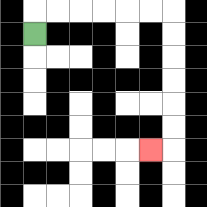{'start': '[1, 1]', 'end': '[6, 6]', 'path_directions': 'U,R,R,R,R,R,R,D,D,D,D,D,D,L', 'path_coordinates': '[[1, 1], [1, 0], [2, 0], [3, 0], [4, 0], [5, 0], [6, 0], [7, 0], [7, 1], [7, 2], [7, 3], [7, 4], [7, 5], [7, 6], [6, 6]]'}